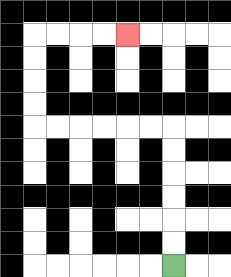{'start': '[7, 11]', 'end': '[5, 1]', 'path_directions': 'U,U,U,U,U,U,L,L,L,L,L,L,U,U,U,U,R,R,R,R', 'path_coordinates': '[[7, 11], [7, 10], [7, 9], [7, 8], [7, 7], [7, 6], [7, 5], [6, 5], [5, 5], [4, 5], [3, 5], [2, 5], [1, 5], [1, 4], [1, 3], [1, 2], [1, 1], [2, 1], [3, 1], [4, 1], [5, 1]]'}